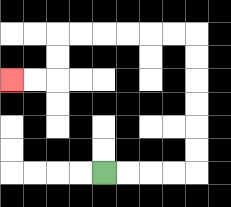{'start': '[4, 7]', 'end': '[0, 3]', 'path_directions': 'R,R,R,R,U,U,U,U,U,U,L,L,L,L,L,L,D,D,L,L', 'path_coordinates': '[[4, 7], [5, 7], [6, 7], [7, 7], [8, 7], [8, 6], [8, 5], [8, 4], [8, 3], [8, 2], [8, 1], [7, 1], [6, 1], [5, 1], [4, 1], [3, 1], [2, 1], [2, 2], [2, 3], [1, 3], [0, 3]]'}